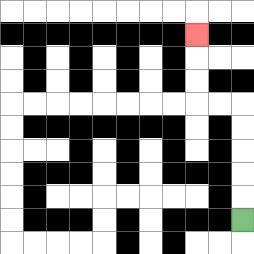{'start': '[10, 9]', 'end': '[8, 1]', 'path_directions': 'U,U,U,U,U,L,L,U,U,U', 'path_coordinates': '[[10, 9], [10, 8], [10, 7], [10, 6], [10, 5], [10, 4], [9, 4], [8, 4], [8, 3], [8, 2], [8, 1]]'}